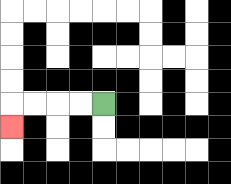{'start': '[4, 4]', 'end': '[0, 5]', 'path_directions': 'L,L,L,L,D', 'path_coordinates': '[[4, 4], [3, 4], [2, 4], [1, 4], [0, 4], [0, 5]]'}